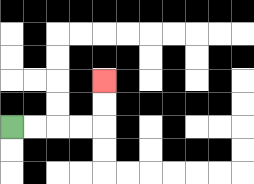{'start': '[0, 5]', 'end': '[4, 3]', 'path_directions': 'R,R,R,R,U,U', 'path_coordinates': '[[0, 5], [1, 5], [2, 5], [3, 5], [4, 5], [4, 4], [4, 3]]'}